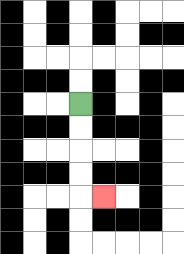{'start': '[3, 4]', 'end': '[4, 8]', 'path_directions': 'D,D,D,D,R', 'path_coordinates': '[[3, 4], [3, 5], [3, 6], [3, 7], [3, 8], [4, 8]]'}